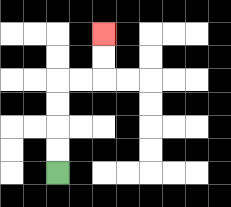{'start': '[2, 7]', 'end': '[4, 1]', 'path_directions': 'U,U,U,U,R,R,U,U', 'path_coordinates': '[[2, 7], [2, 6], [2, 5], [2, 4], [2, 3], [3, 3], [4, 3], [4, 2], [4, 1]]'}